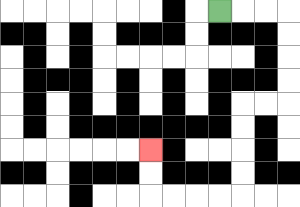{'start': '[9, 0]', 'end': '[6, 6]', 'path_directions': 'R,R,R,D,D,D,D,L,L,D,D,D,D,L,L,L,L,U,U', 'path_coordinates': '[[9, 0], [10, 0], [11, 0], [12, 0], [12, 1], [12, 2], [12, 3], [12, 4], [11, 4], [10, 4], [10, 5], [10, 6], [10, 7], [10, 8], [9, 8], [8, 8], [7, 8], [6, 8], [6, 7], [6, 6]]'}